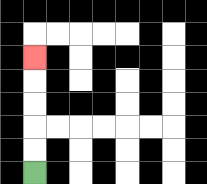{'start': '[1, 7]', 'end': '[1, 2]', 'path_directions': 'U,U,U,U,U', 'path_coordinates': '[[1, 7], [1, 6], [1, 5], [1, 4], [1, 3], [1, 2]]'}